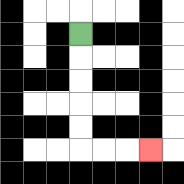{'start': '[3, 1]', 'end': '[6, 6]', 'path_directions': 'D,D,D,D,D,R,R,R', 'path_coordinates': '[[3, 1], [3, 2], [3, 3], [3, 4], [3, 5], [3, 6], [4, 6], [5, 6], [6, 6]]'}